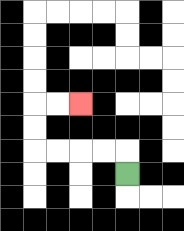{'start': '[5, 7]', 'end': '[3, 4]', 'path_directions': 'U,L,L,L,L,U,U,R,R', 'path_coordinates': '[[5, 7], [5, 6], [4, 6], [3, 6], [2, 6], [1, 6], [1, 5], [1, 4], [2, 4], [3, 4]]'}